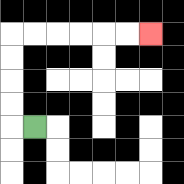{'start': '[1, 5]', 'end': '[6, 1]', 'path_directions': 'L,U,U,U,U,R,R,R,R,R,R', 'path_coordinates': '[[1, 5], [0, 5], [0, 4], [0, 3], [0, 2], [0, 1], [1, 1], [2, 1], [3, 1], [4, 1], [5, 1], [6, 1]]'}